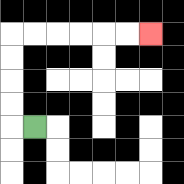{'start': '[1, 5]', 'end': '[6, 1]', 'path_directions': 'L,U,U,U,U,R,R,R,R,R,R', 'path_coordinates': '[[1, 5], [0, 5], [0, 4], [0, 3], [0, 2], [0, 1], [1, 1], [2, 1], [3, 1], [4, 1], [5, 1], [6, 1]]'}